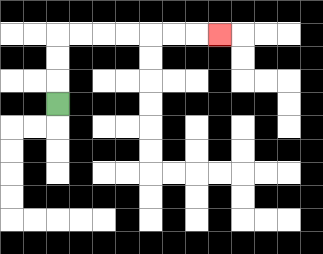{'start': '[2, 4]', 'end': '[9, 1]', 'path_directions': 'U,U,U,R,R,R,R,R,R,R', 'path_coordinates': '[[2, 4], [2, 3], [2, 2], [2, 1], [3, 1], [4, 1], [5, 1], [6, 1], [7, 1], [8, 1], [9, 1]]'}